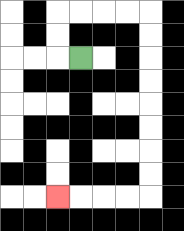{'start': '[3, 2]', 'end': '[2, 8]', 'path_directions': 'L,U,U,R,R,R,R,D,D,D,D,D,D,D,D,L,L,L,L', 'path_coordinates': '[[3, 2], [2, 2], [2, 1], [2, 0], [3, 0], [4, 0], [5, 0], [6, 0], [6, 1], [6, 2], [6, 3], [6, 4], [6, 5], [6, 6], [6, 7], [6, 8], [5, 8], [4, 8], [3, 8], [2, 8]]'}